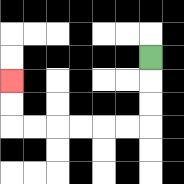{'start': '[6, 2]', 'end': '[0, 3]', 'path_directions': 'D,D,D,L,L,L,L,L,L,U,U', 'path_coordinates': '[[6, 2], [6, 3], [6, 4], [6, 5], [5, 5], [4, 5], [3, 5], [2, 5], [1, 5], [0, 5], [0, 4], [0, 3]]'}